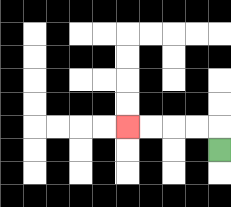{'start': '[9, 6]', 'end': '[5, 5]', 'path_directions': 'U,L,L,L,L', 'path_coordinates': '[[9, 6], [9, 5], [8, 5], [7, 5], [6, 5], [5, 5]]'}